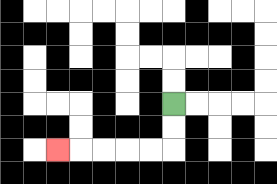{'start': '[7, 4]', 'end': '[2, 6]', 'path_directions': 'D,D,L,L,L,L,L', 'path_coordinates': '[[7, 4], [7, 5], [7, 6], [6, 6], [5, 6], [4, 6], [3, 6], [2, 6]]'}